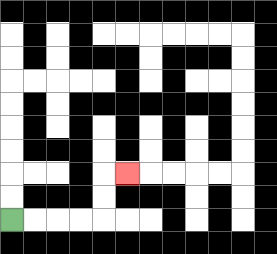{'start': '[0, 9]', 'end': '[5, 7]', 'path_directions': 'R,R,R,R,U,U,R', 'path_coordinates': '[[0, 9], [1, 9], [2, 9], [3, 9], [4, 9], [4, 8], [4, 7], [5, 7]]'}